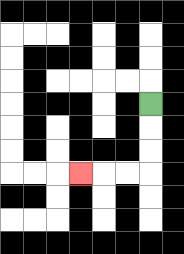{'start': '[6, 4]', 'end': '[3, 7]', 'path_directions': 'D,D,D,L,L,L', 'path_coordinates': '[[6, 4], [6, 5], [6, 6], [6, 7], [5, 7], [4, 7], [3, 7]]'}